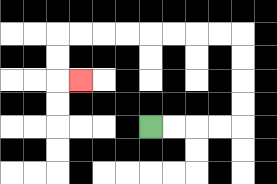{'start': '[6, 5]', 'end': '[3, 3]', 'path_directions': 'R,R,R,R,U,U,U,U,L,L,L,L,L,L,L,L,D,D,R', 'path_coordinates': '[[6, 5], [7, 5], [8, 5], [9, 5], [10, 5], [10, 4], [10, 3], [10, 2], [10, 1], [9, 1], [8, 1], [7, 1], [6, 1], [5, 1], [4, 1], [3, 1], [2, 1], [2, 2], [2, 3], [3, 3]]'}